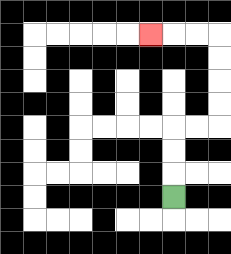{'start': '[7, 8]', 'end': '[6, 1]', 'path_directions': 'U,U,U,R,R,U,U,U,U,L,L,L', 'path_coordinates': '[[7, 8], [7, 7], [7, 6], [7, 5], [8, 5], [9, 5], [9, 4], [9, 3], [9, 2], [9, 1], [8, 1], [7, 1], [6, 1]]'}